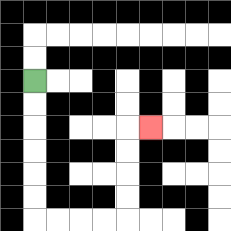{'start': '[1, 3]', 'end': '[6, 5]', 'path_directions': 'D,D,D,D,D,D,R,R,R,R,U,U,U,U,R', 'path_coordinates': '[[1, 3], [1, 4], [1, 5], [1, 6], [1, 7], [1, 8], [1, 9], [2, 9], [3, 9], [4, 9], [5, 9], [5, 8], [5, 7], [5, 6], [5, 5], [6, 5]]'}